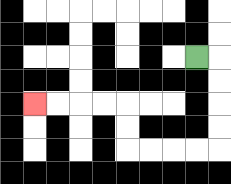{'start': '[8, 2]', 'end': '[1, 4]', 'path_directions': 'R,D,D,D,D,L,L,L,L,U,U,L,L,L,L', 'path_coordinates': '[[8, 2], [9, 2], [9, 3], [9, 4], [9, 5], [9, 6], [8, 6], [7, 6], [6, 6], [5, 6], [5, 5], [5, 4], [4, 4], [3, 4], [2, 4], [1, 4]]'}